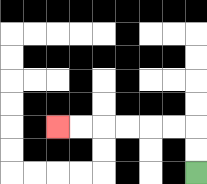{'start': '[8, 7]', 'end': '[2, 5]', 'path_directions': 'U,U,L,L,L,L,L,L', 'path_coordinates': '[[8, 7], [8, 6], [8, 5], [7, 5], [6, 5], [5, 5], [4, 5], [3, 5], [2, 5]]'}